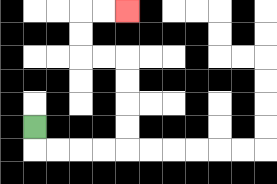{'start': '[1, 5]', 'end': '[5, 0]', 'path_directions': 'D,R,R,R,R,U,U,U,U,L,L,U,U,R,R', 'path_coordinates': '[[1, 5], [1, 6], [2, 6], [3, 6], [4, 6], [5, 6], [5, 5], [5, 4], [5, 3], [5, 2], [4, 2], [3, 2], [3, 1], [3, 0], [4, 0], [5, 0]]'}